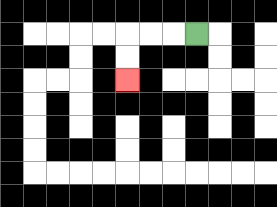{'start': '[8, 1]', 'end': '[5, 3]', 'path_directions': 'L,L,L,D,D', 'path_coordinates': '[[8, 1], [7, 1], [6, 1], [5, 1], [5, 2], [5, 3]]'}